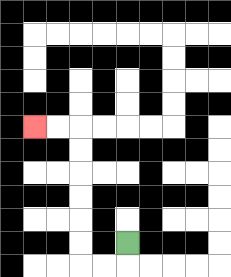{'start': '[5, 10]', 'end': '[1, 5]', 'path_directions': 'D,L,L,U,U,U,U,U,U,L,L', 'path_coordinates': '[[5, 10], [5, 11], [4, 11], [3, 11], [3, 10], [3, 9], [3, 8], [3, 7], [3, 6], [3, 5], [2, 5], [1, 5]]'}